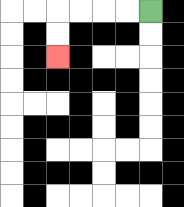{'start': '[6, 0]', 'end': '[2, 2]', 'path_directions': 'L,L,L,L,D,D', 'path_coordinates': '[[6, 0], [5, 0], [4, 0], [3, 0], [2, 0], [2, 1], [2, 2]]'}